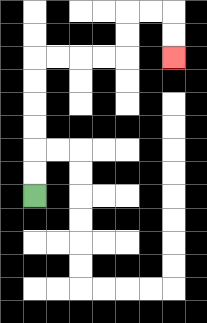{'start': '[1, 8]', 'end': '[7, 2]', 'path_directions': 'U,U,U,U,U,U,R,R,R,R,U,U,R,R,D,D', 'path_coordinates': '[[1, 8], [1, 7], [1, 6], [1, 5], [1, 4], [1, 3], [1, 2], [2, 2], [3, 2], [4, 2], [5, 2], [5, 1], [5, 0], [6, 0], [7, 0], [7, 1], [7, 2]]'}